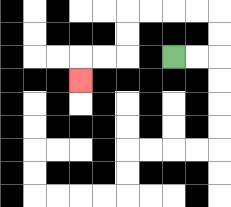{'start': '[7, 2]', 'end': '[3, 3]', 'path_directions': 'R,R,U,U,L,L,L,L,D,D,L,L,D', 'path_coordinates': '[[7, 2], [8, 2], [9, 2], [9, 1], [9, 0], [8, 0], [7, 0], [6, 0], [5, 0], [5, 1], [5, 2], [4, 2], [3, 2], [3, 3]]'}